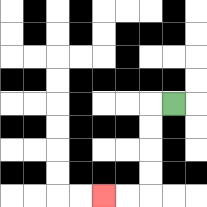{'start': '[7, 4]', 'end': '[4, 8]', 'path_directions': 'L,D,D,D,D,L,L', 'path_coordinates': '[[7, 4], [6, 4], [6, 5], [6, 6], [6, 7], [6, 8], [5, 8], [4, 8]]'}